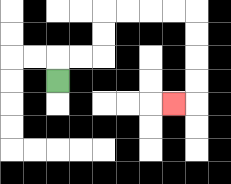{'start': '[2, 3]', 'end': '[7, 4]', 'path_directions': 'U,R,R,U,U,R,R,R,R,D,D,D,D,L', 'path_coordinates': '[[2, 3], [2, 2], [3, 2], [4, 2], [4, 1], [4, 0], [5, 0], [6, 0], [7, 0], [8, 0], [8, 1], [8, 2], [8, 3], [8, 4], [7, 4]]'}